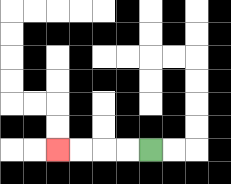{'start': '[6, 6]', 'end': '[2, 6]', 'path_directions': 'L,L,L,L', 'path_coordinates': '[[6, 6], [5, 6], [4, 6], [3, 6], [2, 6]]'}